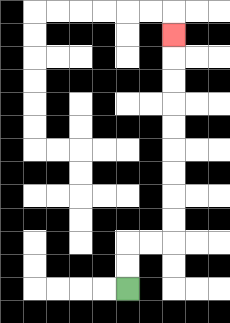{'start': '[5, 12]', 'end': '[7, 1]', 'path_directions': 'U,U,R,R,U,U,U,U,U,U,U,U,U', 'path_coordinates': '[[5, 12], [5, 11], [5, 10], [6, 10], [7, 10], [7, 9], [7, 8], [7, 7], [7, 6], [7, 5], [7, 4], [7, 3], [7, 2], [7, 1]]'}